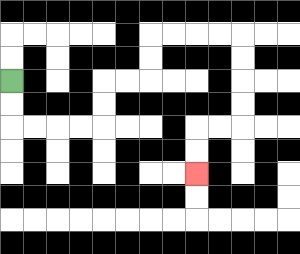{'start': '[0, 3]', 'end': '[8, 7]', 'path_directions': 'D,D,R,R,R,R,U,U,R,R,U,U,R,R,R,R,D,D,D,D,L,L,D,D', 'path_coordinates': '[[0, 3], [0, 4], [0, 5], [1, 5], [2, 5], [3, 5], [4, 5], [4, 4], [4, 3], [5, 3], [6, 3], [6, 2], [6, 1], [7, 1], [8, 1], [9, 1], [10, 1], [10, 2], [10, 3], [10, 4], [10, 5], [9, 5], [8, 5], [8, 6], [8, 7]]'}